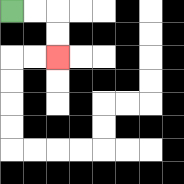{'start': '[0, 0]', 'end': '[2, 2]', 'path_directions': 'R,R,D,D', 'path_coordinates': '[[0, 0], [1, 0], [2, 0], [2, 1], [2, 2]]'}